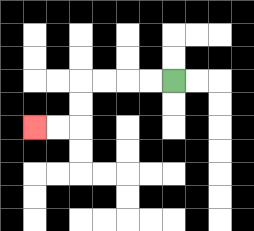{'start': '[7, 3]', 'end': '[1, 5]', 'path_directions': 'L,L,L,L,D,D,L,L', 'path_coordinates': '[[7, 3], [6, 3], [5, 3], [4, 3], [3, 3], [3, 4], [3, 5], [2, 5], [1, 5]]'}